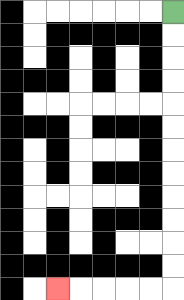{'start': '[7, 0]', 'end': '[2, 12]', 'path_directions': 'D,D,D,D,D,D,D,D,D,D,D,D,L,L,L,L,L', 'path_coordinates': '[[7, 0], [7, 1], [7, 2], [7, 3], [7, 4], [7, 5], [7, 6], [7, 7], [7, 8], [7, 9], [7, 10], [7, 11], [7, 12], [6, 12], [5, 12], [4, 12], [3, 12], [2, 12]]'}